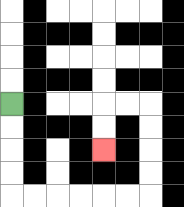{'start': '[0, 4]', 'end': '[4, 6]', 'path_directions': 'D,D,D,D,R,R,R,R,R,R,U,U,U,U,L,L,D,D', 'path_coordinates': '[[0, 4], [0, 5], [0, 6], [0, 7], [0, 8], [1, 8], [2, 8], [3, 8], [4, 8], [5, 8], [6, 8], [6, 7], [6, 6], [6, 5], [6, 4], [5, 4], [4, 4], [4, 5], [4, 6]]'}